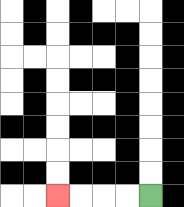{'start': '[6, 8]', 'end': '[2, 8]', 'path_directions': 'L,L,L,L', 'path_coordinates': '[[6, 8], [5, 8], [4, 8], [3, 8], [2, 8]]'}